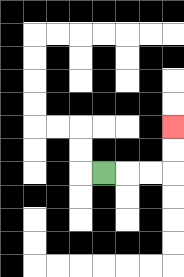{'start': '[4, 7]', 'end': '[7, 5]', 'path_directions': 'R,R,R,U,U', 'path_coordinates': '[[4, 7], [5, 7], [6, 7], [7, 7], [7, 6], [7, 5]]'}